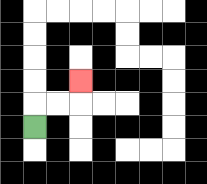{'start': '[1, 5]', 'end': '[3, 3]', 'path_directions': 'U,R,R,U', 'path_coordinates': '[[1, 5], [1, 4], [2, 4], [3, 4], [3, 3]]'}